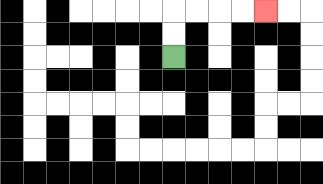{'start': '[7, 2]', 'end': '[11, 0]', 'path_directions': 'U,U,R,R,R,R', 'path_coordinates': '[[7, 2], [7, 1], [7, 0], [8, 0], [9, 0], [10, 0], [11, 0]]'}